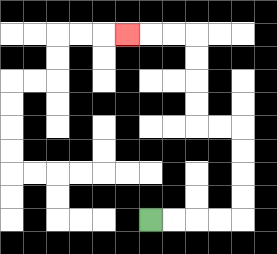{'start': '[6, 9]', 'end': '[5, 1]', 'path_directions': 'R,R,R,R,U,U,U,U,L,L,U,U,U,U,L,L,L', 'path_coordinates': '[[6, 9], [7, 9], [8, 9], [9, 9], [10, 9], [10, 8], [10, 7], [10, 6], [10, 5], [9, 5], [8, 5], [8, 4], [8, 3], [8, 2], [8, 1], [7, 1], [6, 1], [5, 1]]'}